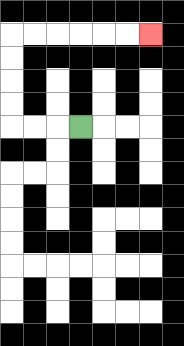{'start': '[3, 5]', 'end': '[6, 1]', 'path_directions': 'L,L,L,U,U,U,U,R,R,R,R,R,R', 'path_coordinates': '[[3, 5], [2, 5], [1, 5], [0, 5], [0, 4], [0, 3], [0, 2], [0, 1], [1, 1], [2, 1], [3, 1], [4, 1], [5, 1], [6, 1]]'}